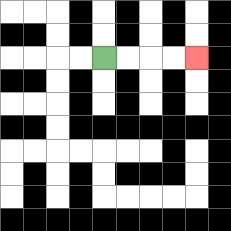{'start': '[4, 2]', 'end': '[8, 2]', 'path_directions': 'R,R,R,R', 'path_coordinates': '[[4, 2], [5, 2], [6, 2], [7, 2], [8, 2]]'}